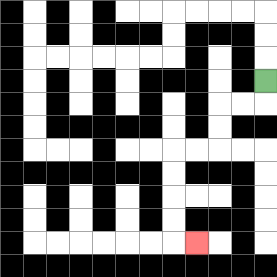{'start': '[11, 3]', 'end': '[8, 10]', 'path_directions': 'D,L,L,D,D,L,L,D,D,D,D,R', 'path_coordinates': '[[11, 3], [11, 4], [10, 4], [9, 4], [9, 5], [9, 6], [8, 6], [7, 6], [7, 7], [7, 8], [7, 9], [7, 10], [8, 10]]'}